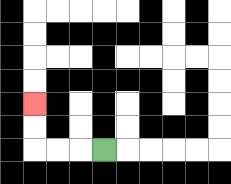{'start': '[4, 6]', 'end': '[1, 4]', 'path_directions': 'L,L,L,U,U', 'path_coordinates': '[[4, 6], [3, 6], [2, 6], [1, 6], [1, 5], [1, 4]]'}